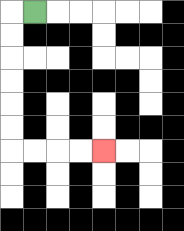{'start': '[1, 0]', 'end': '[4, 6]', 'path_directions': 'L,D,D,D,D,D,D,R,R,R,R', 'path_coordinates': '[[1, 0], [0, 0], [0, 1], [0, 2], [0, 3], [0, 4], [0, 5], [0, 6], [1, 6], [2, 6], [3, 6], [4, 6]]'}